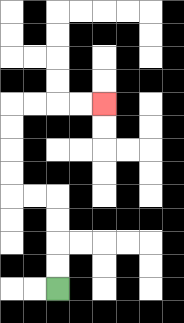{'start': '[2, 12]', 'end': '[4, 4]', 'path_directions': 'U,U,U,U,L,L,U,U,U,U,R,R,R,R', 'path_coordinates': '[[2, 12], [2, 11], [2, 10], [2, 9], [2, 8], [1, 8], [0, 8], [0, 7], [0, 6], [0, 5], [0, 4], [1, 4], [2, 4], [3, 4], [4, 4]]'}